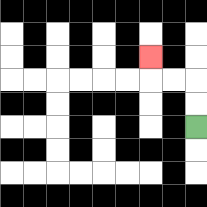{'start': '[8, 5]', 'end': '[6, 2]', 'path_directions': 'U,U,L,L,U', 'path_coordinates': '[[8, 5], [8, 4], [8, 3], [7, 3], [6, 3], [6, 2]]'}